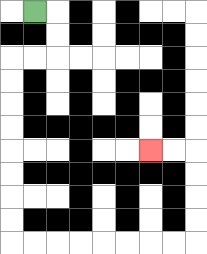{'start': '[1, 0]', 'end': '[6, 6]', 'path_directions': 'R,D,D,L,L,D,D,D,D,D,D,D,D,R,R,R,R,R,R,R,R,U,U,U,U,L,L', 'path_coordinates': '[[1, 0], [2, 0], [2, 1], [2, 2], [1, 2], [0, 2], [0, 3], [0, 4], [0, 5], [0, 6], [0, 7], [0, 8], [0, 9], [0, 10], [1, 10], [2, 10], [3, 10], [4, 10], [5, 10], [6, 10], [7, 10], [8, 10], [8, 9], [8, 8], [8, 7], [8, 6], [7, 6], [6, 6]]'}